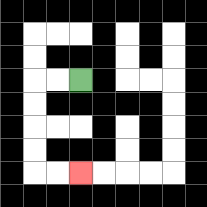{'start': '[3, 3]', 'end': '[3, 7]', 'path_directions': 'L,L,D,D,D,D,R,R', 'path_coordinates': '[[3, 3], [2, 3], [1, 3], [1, 4], [1, 5], [1, 6], [1, 7], [2, 7], [3, 7]]'}